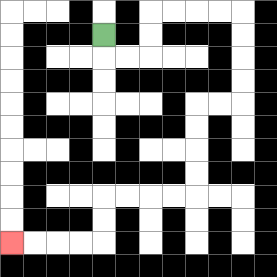{'start': '[4, 1]', 'end': '[0, 10]', 'path_directions': 'D,R,R,U,U,R,R,R,R,D,D,D,D,L,L,D,D,D,D,L,L,L,L,D,D,L,L,L,L', 'path_coordinates': '[[4, 1], [4, 2], [5, 2], [6, 2], [6, 1], [6, 0], [7, 0], [8, 0], [9, 0], [10, 0], [10, 1], [10, 2], [10, 3], [10, 4], [9, 4], [8, 4], [8, 5], [8, 6], [8, 7], [8, 8], [7, 8], [6, 8], [5, 8], [4, 8], [4, 9], [4, 10], [3, 10], [2, 10], [1, 10], [0, 10]]'}